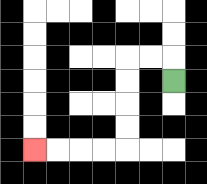{'start': '[7, 3]', 'end': '[1, 6]', 'path_directions': 'U,L,L,D,D,D,D,L,L,L,L', 'path_coordinates': '[[7, 3], [7, 2], [6, 2], [5, 2], [5, 3], [5, 4], [5, 5], [5, 6], [4, 6], [3, 6], [2, 6], [1, 6]]'}